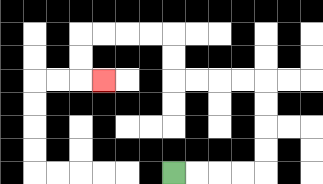{'start': '[7, 7]', 'end': '[4, 3]', 'path_directions': 'R,R,R,R,U,U,U,U,L,L,L,L,U,U,L,L,L,L,D,D,R', 'path_coordinates': '[[7, 7], [8, 7], [9, 7], [10, 7], [11, 7], [11, 6], [11, 5], [11, 4], [11, 3], [10, 3], [9, 3], [8, 3], [7, 3], [7, 2], [7, 1], [6, 1], [5, 1], [4, 1], [3, 1], [3, 2], [3, 3], [4, 3]]'}